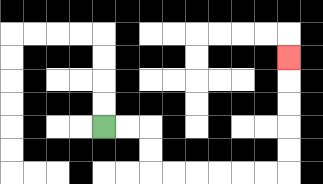{'start': '[4, 5]', 'end': '[12, 2]', 'path_directions': 'R,R,D,D,R,R,R,R,R,R,U,U,U,U,U', 'path_coordinates': '[[4, 5], [5, 5], [6, 5], [6, 6], [6, 7], [7, 7], [8, 7], [9, 7], [10, 7], [11, 7], [12, 7], [12, 6], [12, 5], [12, 4], [12, 3], [12, 2]]'}